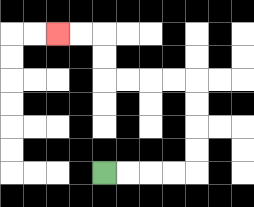{'start': '[4, 7]', 'end': '[2, 1]', 'path_directions': 'R,R,R,R,U,U,U,U,L,L,L,L,U,U,L,L', 'path_coordinates': '[[4, 7], [5, 7], [6, 7], [7, 7], [8, 7], [8, 6], [8, 5], [8, 4], [8, 3], [7, 3], [6, 3], [5, 3], [4, 3], [4, 2], [4, 1], [3, 1], [2, 1]]'}